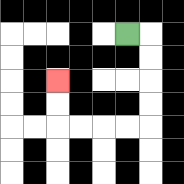{'start': '[5, 1]', 'end': '[2, 3]', 'path_directions': 'R,D,D,D,D,L,L,L,L,U,U', 'path_coordinates': '[[5, 1], [6, 1], [6, 2], [6, 3], [6, 4], [6, 5], [5, 5], [4, 5], [3, 5], [2, 5], [2, 4], [2, 3]]'}